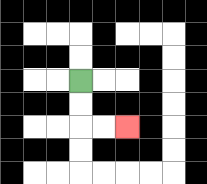{'start': '[3, 3]', 'end': '[5, 5]', 'path_directions': 'D,D,R,R', 'path_coordinates': '[[3, 3], [3, 4], [3, 5], [4, 5], [5, 5]]'}